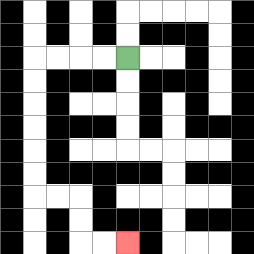{'start': '[5, 2]', 'end': '[5, 10]', 'path_directions': 'L,L,L,L,D,D,D,D,D,D,R,R,D,D,R,R', 'path_coordinates': '[[5, 2], [4, 2], [3, 2], [2, 2], [1, 2], [1, 3], [1, 4], [1, 5], [1, 6], [1, 7], [1, 8], [2, 8], [3, 8], [3, 9], [3, 10], [4, 10], [5, 10]]'}